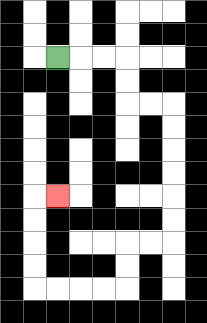{'start': '[2, 2]', 'end': '[2, 8]', 'path_directions': 'R,R,R,D,D,R,R,D,D,D,D,D,D,L,L,D,D,L,L,L,L,U,U,U,U,R', 'path_coordinates': '[[2, 2], [3, 2], [4, 2], [5, 2], [5, 3], [5, 4], [6, 4], [7, 4], [7, 5], [7, 6], [7, 7], [7, 8], [7, 9], [7, 10], [6, 10], [5, 10], [5, 11], [5, 12], [4, 12], [3, 12], [2, 12], [1, 12], [1, 11], [1, 10], [1, 9], [1, 8], [2, 8]]'}